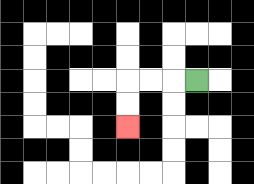{'start': '[8, 3]', 'end': '[5, 5]', 'path_directions': 'L,L,L,D,D', 'path_coordinates': '[[8, 3], [7, 3], [6, 3], [5, 3], [5, 4], [5, 5]]'}